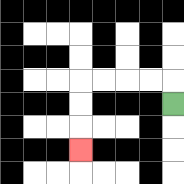{'start': '[7, 4]', 'end': '[3, 6]', 'path_directions': 'U,L,L,L,L,D,D,D', 'path_coordinates': '[[7, 4], [7, 3], [6, 3], [5, 3], [4, 3], [3, 3], [3, 4], [3, 5], [3, 6]]'}